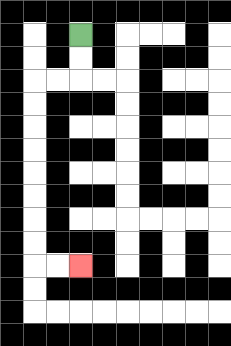{'start': '[3, 1]', 'end': '[3, 11]', 'path_directions': 'D,D,L,L,D,D,D,D,D,D,D,D,R,R', 'path_coordinates': '[[3, 1], [3, 2], [3, 3], [2, 3], [1, 3], [1, 4], [1, 5], [1, 6], [1, 7], [1, 8], [1, 9], [1, 10], [1, 11], [2, 11], [3, 11]]'}